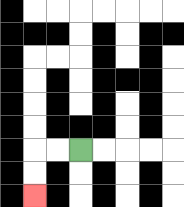{'start': '[3, 6]', 'end': '[1, 8]', 'path_directions': 'L,L,D,D', 'path_coordinates': '[[3, 6], [2, 6], [1, 6], [1, 7], [1, 8]]'}